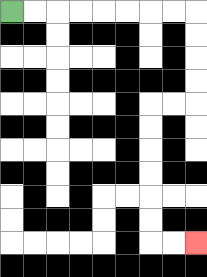{'start': '[0, 0]', 'end': '[8, 10]', 'path_directions': 'R,R,R,R,R,R,R,R,D,D,D,D,L,L,D,D,D,D,D,D,R,R', 'path_coordinates': '[[0, 0], [1, 0], [2, 0], [3, 0], [4, 0], [5, 0], [6, 0], [7, 0], [8, 0], [8, 1], [8, 2], [8, 3], [8, 4], [7, 4], [6, 4], [6, 5], [6, 6], [6, 7], [6, 8], [6, 9], [6, 10], [7, 10], [8, 10]]'}